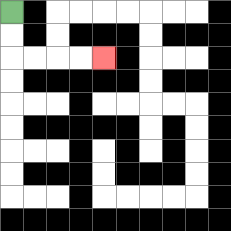{'start': '[0, 0]', 'end': '[4, 2]', 'path_directions': 'D,D,R,R,R,R', 'path_coordinates': '[[0, 0], [0, 1], [0, 2], [1, 2], [2, 2], [3, 2], [4, 2]]'}